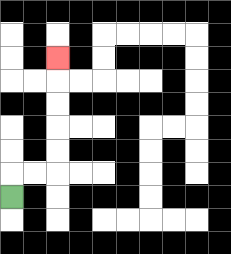{'start': '[0, 8]', 'end': '[2, 2]', 'path_directions': 'U,R,R,U,U,U,U,U', 'path_coordinates': '[[0, 8], [0, 7], [1, 7], [2, 7], [2, 6], [2, 5], [2, 4], [2, 3], [2, 2]]'}